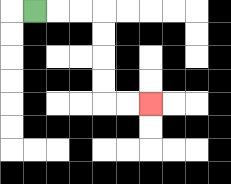{'start': '[1, 0]', 'end': '[6, 4]', 'path_directions': 'R,R,R,D,D,D,D,R,R', 'path_coordinates': '[[1, 0], [2, 0], [3, 0], [4, 0], [4, 1], [4, 2], [4, 3], [4, 4], [5, 4], [6, 4]]'}